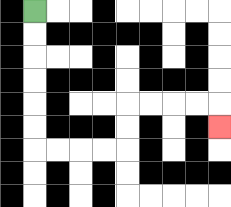{'start': '[1, 0]', 'end': '[9, 5]', 'path_directions': 'D,D,D,D,D,D,R,R,R,R,U,U,R,R,R,R,D', 'path_coordinates': '[[1, 0], [1, 1], [1, 2], [1, 3], [1, 4], [1, 5], [1, 6], [2, 6], [3, 6], [4, 6], [5, 6], [5, 5], [5, 4], [6, 4], [7, 4], [8, 4], [9, 4], [9, 5]]'}